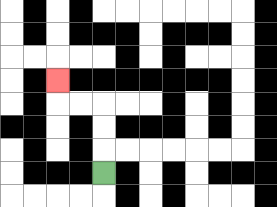{'start': '[4, 7]', 'end': '[2, 3]', 'path_directions': 'U,U,U,L,L,U', 'path_coordinates': '[[4, 7], [4, 6], [4, 5], [4, 4], [3, 4], [2, 4], [2, 3]]'}